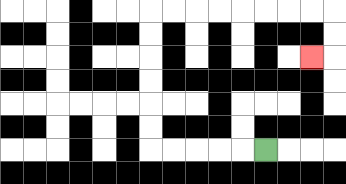{'start': '[11, 6]', 'end': '[13, 2]', 'path_directions': 'L,L,L,L,L,U,U,U,U,U,U,R,R,R,R,R,R,R,R,D,D,L', 'path_coordinates': '[[11, 6], [10, 6], [9, 6], [8, 6], [7, 6], [6, 6], [6, 5], [6, 4], [6, 3], [6, 2], [6, 1], [6, 0], [7, 0], [8, 0], [9, 0], [10, 0], [11, 0], [12, 0], [13, 0], [14, 0], [14, 1], [14, 2], [13, 2]]'}